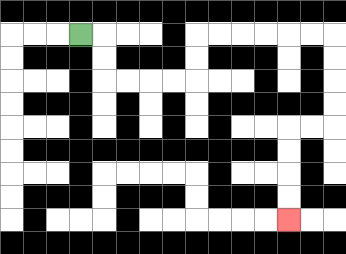{'start': '[3, 1]', 'end': '[12, 9]', 'path_directions': 'R,D,D,R,R,R,R,U,U,R,R,R,R,R,R,D,D,D,D,L,L,D,D,D,D', 'path_coordinates': '[[3, 1], [4, 1], [4, 2], [4, 3], [5, 3], [6, 3], [7, 3], [8, 3], [8, 2], [8, 1], [9, 1], [10, 1], [11, 1], [12, 1], [13, 1], [14, 1], [14, 2], [14, 3], [14, 4], [14, 5], [13, 5], [12, 5], [12, 6], [12, 7], [12, 8], [12, 9]]'}